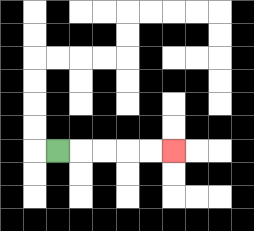{'start': '[2, 6]', 'end': '[7, 6]', 'path_directions': 'R,R,R,R,R', 'path_coordinates': '[[2, 6], [3, 6], [4, 6], [5, 6], [6, 6], [7, 6]]'}